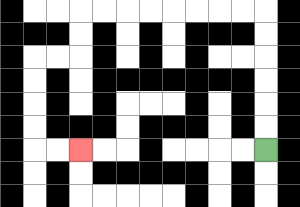{'start': '[11, 6]', 'end': '[3, 6]', 'path_directions': 'U,U,U,U,U,U,L,L,L,L,L,L,L,L,D,D,L,L,D,D,D,D,R,R', 'path_coordinates': '[[11, 6], [11, 5], [11, 4], [11, 3], [11, 2], [11, 1], [11, 0], [10, 0], [9, 0], [8, 0], [7, 0], [6, 0], [5, 0], [4, 0], [3, 0], [3, 1], [3, 2], [2, 2], [1, 2], [1, 3], [1, 4], [1, 5], [1, 6], [2, 6], [3, 6]]'}